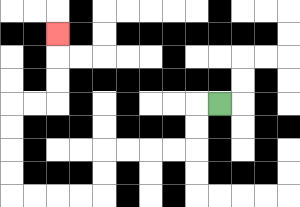{'start': '[9, 4]', 'end': '[2, 1]', 'path_directions': 'L,D,D,L,L,L,L,D,D,L,L,L,L,U,U,U,U,R,R,U,U,U', 'path_coordinates': '[[9, 4], [8, 4], [8, 5], [8, 6], [7, 6], [6, 6], [5, 6], [4, 6], [4, 7], [4, 8], [3, 8], [2, 8], [1, 8], [0, 8], [0, 7], [0, 6], [0, 5], [0, 4], [1, 4], [2, 4], [2, 3], [2, 2], [2, 1]]'}